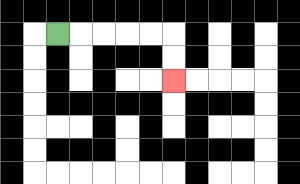{'start': '[2, 1]', 'end': '[7, 3]', 'path_directions': 'R,R,R,R,R,D,D', 'path_coordinates': '[[2, 1], [3, 1], [4, 1], [5, 1], [6, 1], [7, 1], [7, 2], [7, 3]]'}